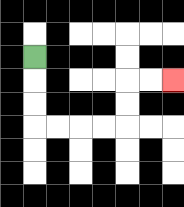{'start': '[1, 2]', 'end': '[7, 3]', 'path_directions': 'D,D,D,R,R,R,R,U,U,R,R', 'path_coordinates': '[[1, 2], [1, 3], [1, 4], [1, 5], [2, 5], [3, 5], [4, 5], [5, 5], [5, 4], [5, 3], [6, 3], [7, 3]]'}